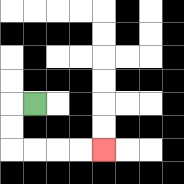{'start': '[1, 4]', 'end': '[4, 6]', 'path_directions': 'L,D,D,R,R,R,R', 'path_coordinates': '[[1, 4], [0, 4], [0, 5], [0, 6], [1, 6], [2, 6], [3, 6], [4, 6]]'}